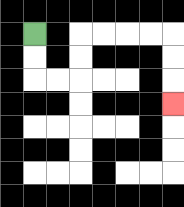{'start': '[1, 1]', 'end': '[7, 4]', 'path_directions': 'D,D,R,R,U,U,R,R,R,R,D,D,D', 'path_coordinates': '[[1, 1], [1, 2], [1, 3], [2, 3], [3, 3], [3, 2], [3, 1], [4, 1], [5, 1], [6, 1], [7, 1], [7, 2], [7, 3], [7, 4]]'}